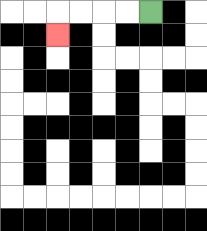{'start': '[6, 0]', 'end': '[2, 1]', 'path_directions': 'L,L,L,L,D', 'path_coordinates': '[[6, 0], [5, 0], [4, 0], [3, 0], [2, 0], [2, 1]]'}